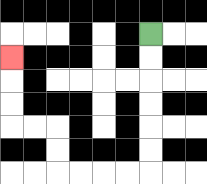{'start': '[6, 1]', 'end': '[0, 2]', 'path_directions': 'D,D,D,D,D,D,L,L,L,L,U,U,L,L,U,U,U', 'path_coordinates': '[[6, 1], [6, 2], [6, 3], [6, 4], [6, 5], [6, 6], [6, 7], [5, 7], [4, 7], [3, 7], [2, 7], [2, 6], [2, 5], [1, 5], [0, 5], [0, 4], [0, 3], [0, 2]]'}